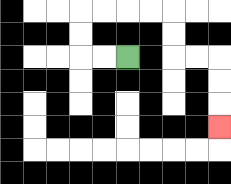{'start': '[5, 2]', 'end': '[9, 5]', 'path_directions': 'L,L,U,U,R,R,R,R,D,D,R,R,D,D,D', 'path_coordinates': '[[5, 2], [4, 2], [3, 2], [3, 1], [3, 0], [4, 0], [5, 0], [6, 0], [7, 0], [7, 1], [7, 2], [8, 2], [9, 2], [9, 3], [9, 4], [9, 5]]'}